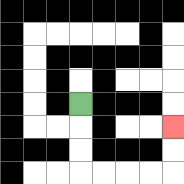{'start': '[3, 4]', 'end': '[7, 5]', 'path_directions': 'D,D,D,R,R,R,R,U,U', 'path_coordinates': '[[3, 4], [3, 5], [3, 6], [3, 7], [4, 7], [5, 7], [6, 7], [7, 7], [7, 6], [7, 5]]'}